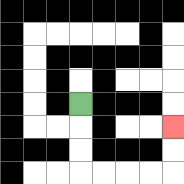{'start': '[3, 4]', 'end': '[7, 5]', 'path_directions': 'D,D,D,R,R,R,R,U,U', 'path_coordinates': '[[3, 4], [3, 5], [3, 6], [3, 7], [4, 7], [5, 7], [6, 7], [7, 7], [7, 6], [7, 5]]'}